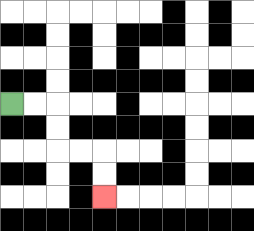{'start': '[0, 4]', 'end': '[4, 8]', 'path_directions': 'R,R,D,D,R,R,D,D', 'path_coordinates': '[[0, 4], [1, 4], [2, 4], [2, 5], [2, 6], [3, 6], [4, 6], [4, 7], [4, 8]]'}